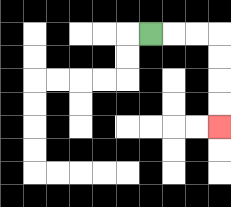{'start': '[6, 1]', 'end': '[9, 5]', 'path_directions': 'R,R,R,D,D,D,D', 'path_coordinates': '[[6, 1], [7, 1], [8, 1], [9, 1], [9, 2], [9, 3], [9, 4], [9, 5]]'}